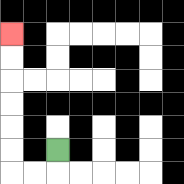{'start': '[2, 6]', 'end': '[0, 1]', 'path_directions': 'D,L,L,U,U,U,U,U,U', 'path_coordinates': '[[2, 6], [2, 7], [1, 7], [0, 7], [0, 6], [0, 5], [0, 4], [0, 3], [0, 2], [0, 1]]'}